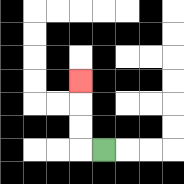{'start': '[4, 6]', 'end': '[3, 3]', 'path_directions': 'L,U,U,U', 'path_coordinates': '[[4, 6], [3, 6], [3, 5], [3, 4], [3, 3]]'}